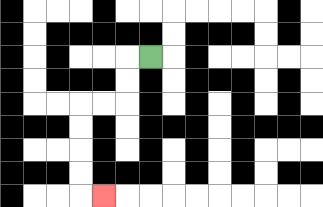{'start': '[6, 2]', 'end': '[4, 8]', 'path_directions': 'L,D,D,L,L,D,D,D,D,R', 'path_coordinates': '[[6, 2], [5, 2], [5, 3], [5, 4], [4, 4], [3, 4], [3, 5], [3, 6], [3, 7], [3, 8], [4, 8]]'}